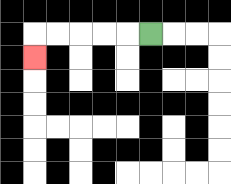{'start': '[6, 1]', 'end': '[1, 2]', 'path_directions': 'L,L,L,L,L,D', 'path_coordinates': '[[6, 1], [5, 1], [4, 1], [3, 1], [2, 1], [1, 1], [1, 2]]'}